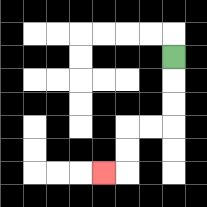{'start': '[7, 2]', 'end': '[4, 7]', 'path_directions': 'D,D,D,L,L,D,D,L', 'path_coordinates': '[[7, 2], [7, 3], [7, 4], [7, 5], [6, 5], [5, 5], [5, 6], [5, 7], [4, 7]]'}